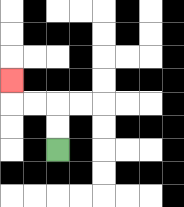{'start': '[2, 6]', 'end': '[0, 3]', 'path_directions': 'U,U,L,L,U', 'path_coordinates': '[[2, 6], [2, 5], [2, 4], [1, 4], [0, 4], [0, 3]]'}